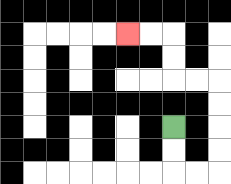{'start': '[7, 5]', 'end': '[5, 1]', 'path_directions': 'D,D,R,R,U,U,U,U,L,L,U,U,L,L', 'path_coordinates': '[[7, 5], [7, 6], [7, 7], [8, 7], [9, 7], [9, 6], [9, 5], [9, 4], [9, 3], [8, 3], [7, 3], [7, 2], [7, 1], [6, 1], [5, 1]]'}